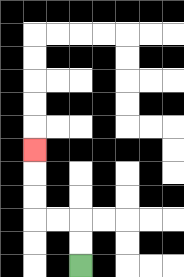{'start': '[3, 11]', 'end': '[1, 6]', 'path_directions': 'U,U,L,L,U,U,U', 'path_coordinates': '[[3, 11], [3, 10], [3, 9], [2, 9], [1, 9], [1, 8], [1, 7], [1, 6]]'}